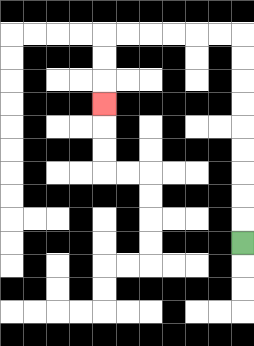{'start': '[10, 10]', 'end': '[4, 4]', 'path_directions': 'U,U,U,U,U,U,U,U,U,L,L,L,L,L,L,D,D,D', 'path_coordinates': '[[10, 10], [10, 9], [10, 8], [10, 7], [10, 6], [10, 5], [10, 4], [10, 3], [10, 2], [10, 1], [9, 1], [8, 1], [7, 1], [6, 1], [5, 1], [4, 1], [4, 2], [4, 3], [4, 4]]'}